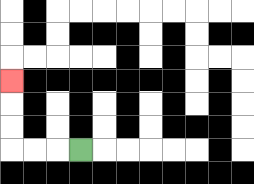{'start': '[3, 6]', 'end': '[0, 3]', 'path_directions': 'L,L,L,U,U,U', 'path_coordinates': '[[3, 6], [2, 6], [1, 6], [0, 6], [0, 5], [0, 4], [0, 3]]'}